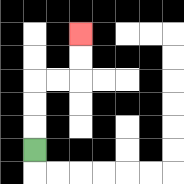{'start': '[1, 6]', 'end': '[3, 1]', 'path_directions': 'U,U,U,R,R,U,U', 'path_coordinates': '[[1, 6], [1, 5], [1, 4], [1, 3], [2, 3], [3, 3], [3, 2], [3, 1]]'}